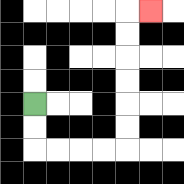{'start': '[1, 4]', 'end': '[6, 0]', 'path_directions': 'D,D,R,R,R,R,U,U,U,U,U,U,R', 'path_coordinates': '[[1, 4], [1, 5], [1, 6], [2, 6], [3, 6], [4, 6], [5, 6], [5, 5], [5, 4], [5, 3], [5, 2], [5, 1], [5, 0], [6, 0]]'}